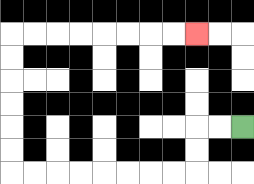{'start': '[10, 5]', 'end': '[8, 1]', 'path_directions': 'L,L,D,D,L,L,L,L,L,L,L,L,U,U,U,U,U,U,R,R,R,R,R,R,R,R', 'path_coordinates': '[[10, 5], [9, 5], [8, 5], [8, 6], [8, 7], [7, 7], [6, 7], [5, 7], [4, 7], [3, 7], [2, 7], [1, 7], [0, 7], [0, 6], [0, 5], [0, 4], [0, 3], [0, 2], [0, 1], [1, 1], [2, 1], [3, 1], [4, 1], [5, 1], [6, 1], [7, 1], [8, 1]]'}